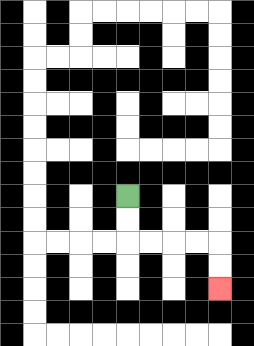{'start': '[5, 8]', 'end': '[9, 12]', 'path_directions': 'D,D,R,R,R,R,D,D', 'path_coordinates': '[[5, 8], [5, 9], [5, 10], [6, 10], [7, 10], [8, 10], [9, 10], [9, 11], [9, 12]]'}